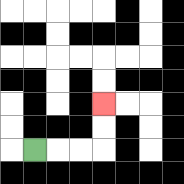{'start': '[1, 6]', 'end': '[4, 4]', 'path_directions': 'R,R,R,U,U', 'path_coordinates': '[[1, 6], [2, 6], [3, 6], [4, 6], [4, 5], [4, 4]]'}